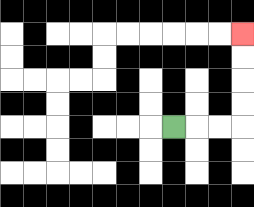{'start': '[7, 5]', 'end': '[10, 1]', 'path_directions': 'R,R,R,U,U,U,U', 'path_coordinates': '[[7, 5], [8, 5], [9, 5], [10, 5], [10, 4], [10, 3], [10, 2], [10, 1]]'}